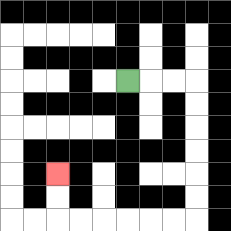{'start': '[5, 3]', 'end': '[2, 7]', 'path_directions': 'R,R,R,D,D,D,D,D,D,L,L,L,L,L,L,U,U', 'path_coordinates': '[[5, 3], [6, 3], [7, 3], [8, 3], [8, 4], [8, 5], [8, 6], [8, 7], [8, 8], [8, 9], [7, 9], [6, 9], [5, 9], [4, 9], [3, 9], [2, 9], [2, 8], [2, 7]]'}